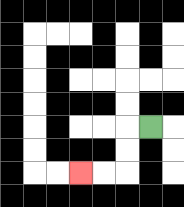{'start': '[6, 5]', 'end': '[3, 7]', 'path_directions': 'L,D,D,L,L', 'path_coordinates': '[[6, 5], [5, 5], [5, 6], [5, 7], [4, 7], [3, 7]]'}